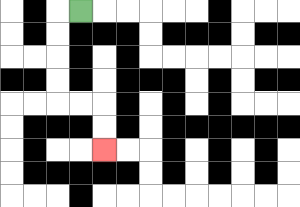{'start': '[3, 0]', 'end': '[4, 6]', 'path_directions': 'L,D,D,D,D,R,R,D,D', 'path_coordinates': '[[3, 0], [2, 0], [2, 1], [2, 2], [2, 3], [2, 4], [3, 4], [4, 4], [4, 5], [4, 6]]'}